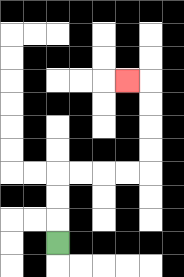{'start': '[2, 10]', 'end': '[5, 3]', 'path_directions': 'U,U,U,R,R,R,R,U,U,U,U,L', 'path_coordinates': '[[2, 10], [2, 9], [2, 8], [2, 7], [3, 7], [4, 7], [5, 7], [6, 7], [6, 6], [6, 5], [6, 4], [6, 3], [5, 3]]'}